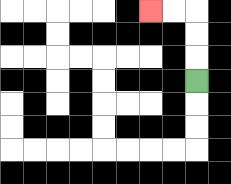{'start': '[8, 3]', 'end': '[6, 0]', 'path_directions': 'U,U,U,L,L', 'path_coordinates': '[[8, 3], [8, 2], [8, 1], [8, 0], [7, 0], [6, 0]]'}